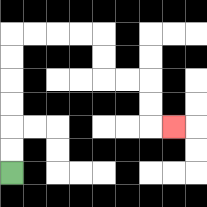{'start': '[0, 7]', 'end': '[7, 5]', 'path_directions': 'U,U,U,U,U,U,R,R,R,R,D,D,R,R,D,D,R', 'path_coordinates': '[[0, 7], [0, 6], [0, 5], [0, 4], [0, 3], [0, 2], [0, 1], [1, 1], [2, 1], [3, 1], [4, 1], [4, 2], [4, 3], [5, 3], [6, 3], [6, 4], [6, 5], [7, 5]]'}